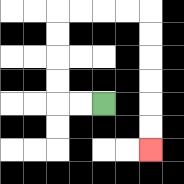{'start': '[4, 4]', 'end': '[6, 6]', 'path_directions': 'L,L,U,U,U,U,R,R,R,R,D,D,D,D,D,D', 'path_coordinates': '[[4, 4], [3, 4], [2, 4], [2, 3], [2, 2], [2, 1], [2, 0], [3, 0], [4, 0], [5, 0], [6, 0], [6, 1], [6, 2], [6, 3], [6, 4], [6, 5], [6, 6]]'}